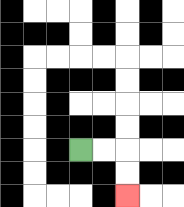{'start': '[3, 6]', 'end': '[5, 8]', 'path_directions': 'R,R,D,D', 'path_coordinates': '[[3, 6], [4, 6], [5, 6], [5, 7], [5, 8]]'}